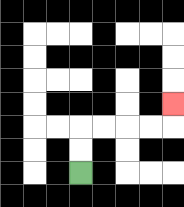{'start': '[3, 7]', 'end': '[7, 4]', 'path_directions': 'U,U,R,R,R,R,U', 'path_coordinates': '[[3, 7], [3, 6], [3, 5], [4, 5], [5, 5], [6, 5], [7, 5], [7, 4]]'}